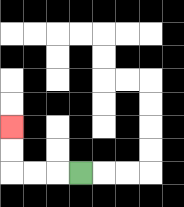{'start': '[3, 7]', 'end': '[0, 5]', 'path_directions': 'L,L,L,U,U', 'path_coordinates': '[[3, 7], [2, 7], [1, 7], [0, 7], [0, 6], [0, 5]]'}